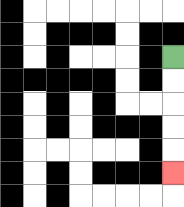{'start': '[7, 2]', 'end': '[7, 7]', 'path_directions': 'D,D,D,D,D', 'path_coordinates': '[[7, 2], [7, 3], [7, 4], [7, 5], [7, 6], [7, 7]]'}